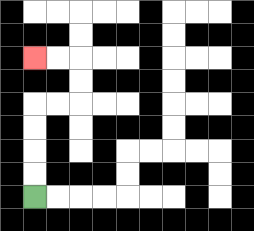{'start': '[1, 8]', 'end': '[1, 2]', 'path_directions': 'U,U,U,U,R,R,U,U,L,L', 'path_coordinates': '[[1, 8], [1, 7], [1, 6], [1, 5], [1, 4], [2, 4], [3, 4], [3, 3], [3, 2], [2, 2], [1, 2]]'}